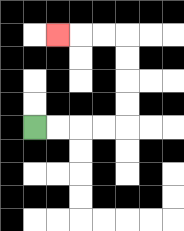{'start': '[1, 5]', 'end': '[2, 1]', 'path_directions': 'R,R,R,R,U,U,U,U,L,L,L', 'path_coordinates': '[[1, 5], [2, 5], [3, 5], [4, 5], [5, 5], [5, 4], [5, 3], [5, 2], [5, 1], [4, 1], [3, 1], [2, 1]]'}